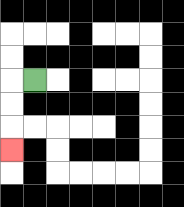{'start': '[1, 3]', 'end': '[0, 6]', 'path_directions': 'L,D,D,D', 'path_coordinates': '[[1, 3], [0, 3], [0, 4], [0, 5], [0, 6]]'}